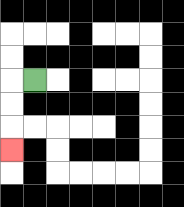{'start': '[1, 3]', 'end': '[0, 6]', 'path_directions': 'L,D,D,D', 'path_coordinates': '[[1, 3], [0, 3], [0, 4], [0, 5], [0, 6]]'}